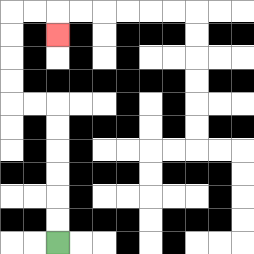{'start': '[2, 10]', 'end': '[2, 1]', 'path_directions': 'U,U,U,U,U,U,L,L,U,U,U,U,R,R,D', 'path_coordinates': '[[2, 10], [2, 9], [2, 8], [2, 7], [2, 6], [2, 5], [2, 4], [1, 4], [0, 4], [0, 3], [0, 2], [0, 1], [0, 0], [1, 0], [2, 0], [2, 1]]'}